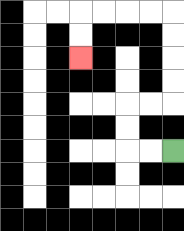{'start': '[7, 6]', 'end': '[3, 2]', 'path_directions': 'L,L,U,U,R,R,U,U,U,U,L,L,L,L,D,D', 'path_coordinates': '[[7, 6], [6, 6], [5, 6], [5, 5], [5, 4], [6, 4], [7, 4], [7, 3], [7, 2], [7, 1], [7, 0], [6, 0], [5, 0], [4, 0], [3, 0], [3, 1], [3, 2]]'}